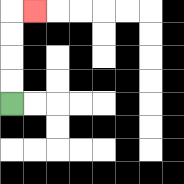{'start': '[0, 4]', 'end': '[1, 0]', 'path_directions': 'U,U,U,U,R', 'path_coordinates': '[[0, 4], [0, 3], [0, 2], [0, 1], [0, 0], [1, 0]]'}